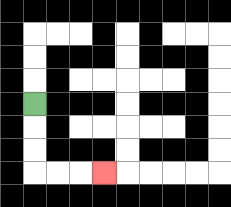{'start': '[1, 4]', 'end': '[4, 7]', 'path_directions': 'D,D,D,R,R,R', 'path_coordinates': '[[1, 4], [1, 5], [1, 6], [1, 7], [2, 7], [3, 7], [4, 7]]'}